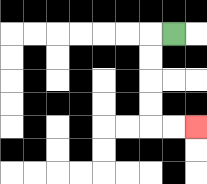{'start': '[7, 1]', 'end': '[8, 5]', 'path_directions': 'L,D,D,D,D,R,R', 'path_coordinates': '[[7, 1], [6, 1], [6, 2], [6, 3], [6, 4], [6, 5], [7, 5], [8, 5]]'}